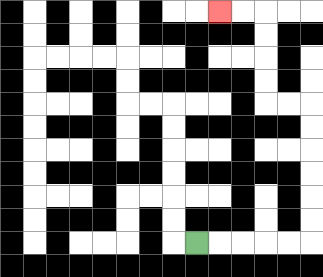{'start': '[8, 10]', 'end': '[9, 0]', 'path_directions': 'R,R,R,R,R,U,U,U,U,U,U,L,L,U,U,U,U,L,L', 'path_coordinates': '[[8, 10], [9, 10], [10, 10], [11, 10], [12, 10], [13, 10], [13, 9], [13, 8], [13, 7], [13, 6], [13, 5], [13, 4], [12, 4], [11, 4], [11, 3], [11, 2], [11, 1], [11, 0], [10, 0], [9, 0]]'}